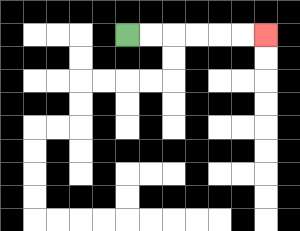{'start': '[5, 1]', 'end': '[11, 1]', 'path_directions': 'R,R,R,R,R,R', 'path_coordinates': '[[5, 1], [6, 1], [7, 1], [8, 1], [9, 1], [10, 1], [11, 1]]'}